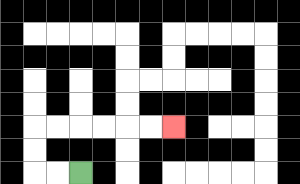{'start': '[3, 7]', 'end': '[7, 5]', 'path_directions': 'L,L,U,U,R,R,R,R,R,R', 'path_coordinates': '[[3, 7], [2, 7], [1, 7], [1, 6], [1, 5], [2, 5], [3, 5], [4, 5], [5, 5], [6, 5], [7, 5]]'}